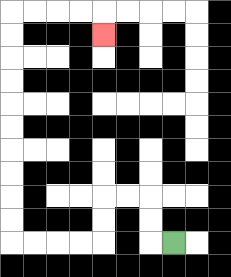{'start': '[7, 10]', 'end': '[4, 1]', 'path_directions': 'L,U,U,L,L,D,D,L,L,L,L,U,U,U,U,U,U,U,U,U,U,R,R,R,R,D', 'path_coordinates': '[[7, 10], [6, 10], [6, 9], [6, 8], [5, 8], [4, 8], [4, 9], [4, 10], [3, 10], [2, 10], [1, 10], [0, 10], [0, 9], [0, 8], [0, 7], [0, 6], [0, 5], [0, 4], [0, 3], [0, 2], [0, 1], [0, 0], [1, 0], [2, 0], [3, 0], [4, 0], [4, 1]]'}